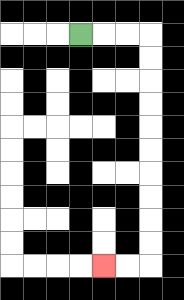{'start': '[3, 1]', 'end': '[4, 11]', 'path_directions': 'R,R,R,D,D,D,D,D,D,D,D,D,D,L,L', 'path_coordinates': '[[3, 1], [4, 1], [5, 1], [6, 1], [6, 2], [6, 3], [6, 4], [6, 5], [6, 6], [6, 7], [6, 8], [6, 9], [6, 10], [6, 11], [5, 11], [4, 11]]'}